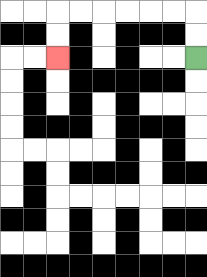{'start': '[8, 2]', 'end': '[2, 2]', 'path_directions': 'U,U,L,L,L,L,L,L,D,D', 'path_coordinates': '[[8, 2], [8, 1], [8, 0], [7, 0], [6, 0], [5, 0], [4, 0], [3, 0], [2, 0], [2, 1], [2, 2]]'}